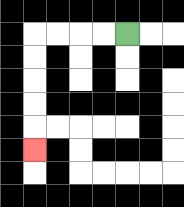{'start': '[5, 1]', 'end': '[1, 6]', 'path_directions': 'L,L,L,L,D,D,D,D,D', 'path_coordinates': '[[5, 1], [4, 1], [3, 1], [2, 1], [1, 1], [1, 2], [1, 3], [1, 4], [1, 5], [1, 6]]'}